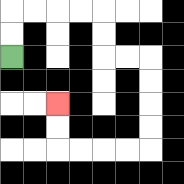{'start': '[0, 2]', 'end': '[2, 4]', 'path_directions': 'U,U,R,R,R,R,D,D,R,R,D,D,D,D,L,L,L,L,U,U', 'path_coordinates': '[[0, 2], [0, 1], [0, 0], [1, 0], [2, 0], [3, 0], [4, 0], [4, 1], [4, 2], [5, 2], [6, 2], [6, 3], [6, 4], [6, 5], [6, 6], [5, 6], [4, 6], [3, 6], [2, 6], [2, 5], [2, 4]]'}